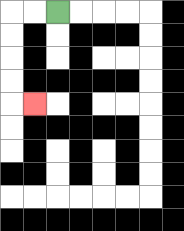{'start': '[2, 0]', 'end': '[1, 4]', 'path_directions': 'L,L,D,D,D,D,R', 'path_coordinates': '[[2, 0], [1, 0], [0, 0], [0, 1], [0, 2], [0, 3], [0, 4], [1, 4]]'}